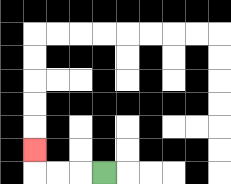{'start': '[4, 7]', 'end': '[1, 6]', 'path_directions': 'L,L,L,U', 'path_coordinates': '[[4, 7], [3, 7], [2, 7], [1, 7], [1, 6]]'}